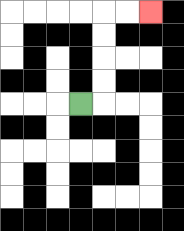{'start': '[3, 4]', 'end': '[6, 0]', 'path_directions': 'R,U,U,U,U,R,R', 'path_coordinates': '[[3, 4], [4, 4], [4, 3], [4, 2], [4, 1], [4, 0], [5, 0], [6, 0]]'}